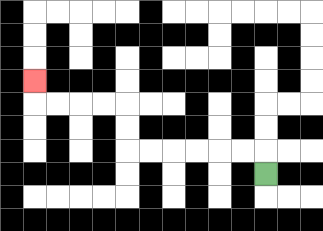{'start': '[11, 7]', 'end': '[1, 3]', 'path_directions': 'U,L,L,L,L,L,L,U,U,L,L,L,L,U', 'path_coordinates': '[[11, 7], [11, 6], [10, 6], [9, 6], [8, 6], [7, 6], [6, 6], [5, 6], [5, 5], [5, 4], [4, 4], [3, 4], [2, 4], [1, 4], [1, 3]]'}